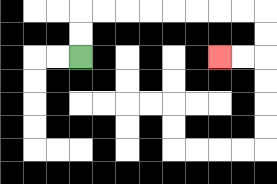{'start': '[3, 2]', 'end': '[9, 2]', 'path_directions': 'U,U,R,R,R,R,R,R,R,R,D,D,L,L', 'path_coordinates': '[[3, 2], [3, 1], [3, 0], [4, 0], [5, 0], [6, 0], [7, 0], [8, 0], [9, 0], [10, 0], [11, 0], [11, 1], [11, 2], [10, 2], [9, 2]]'}